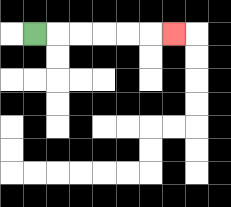{'start': '[1, 1]', 'end': '[7, 1]', 'path_directions': 'R,R,R,R,R,R', 'path_coordinates': '[[1, 1], [2, 1], [3, 1], [4, 1], [5, 1], [6, 1], [7, 1]]'}